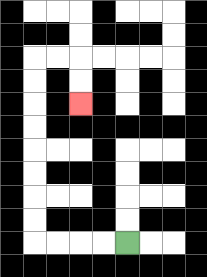{'start': '[5, 10]', 'end': '[3, 4]', 'path_directions': 'L,L,L,L,U,U,U,U,U,U,U,U,R,R,D,D', 'path_coordinates': '[[5, 10], [4, 10], [3, 10], [2, 10], [1, 10], [1, 9], [1, 8], [1, 7], [1, 6], [1, 5], [1, 4], [1, 3], [1, 2], [2, 2], [3, 2], [3, 3], [3, 4]]'}